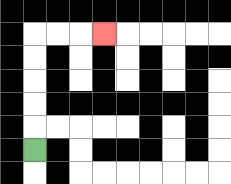{'start': '[1, 6]', 'end': '[4, 1]', 'path_directions': 'U,U,U,U,U,R,R,R', 'path_coordinates': '[[1, 6], [1, 5], [1, 4], [1, 3], [1, 2], [1, 1], [2, 1], [3, 1], [4, 1]]'}